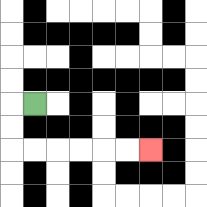{'start': '[1, 4]', 'end': '[6, 6]', 'path_directions': 'L,D,D,R,R,R,R,R,R', 'path_coordinates': '[[1, 4], [0, 4], [0, 5], [0, 6], [1, 6], [2, 6], [3, 6], [4, 6], [5, 6], [6, 6]]'}